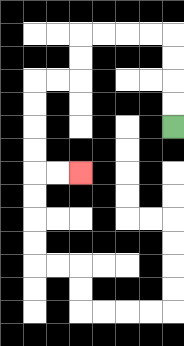{'start': '[7, 5]', 'end': '[3, 7]', 'path_directions': 'U,U,U,U,L,L,L,L,D,D,L,L,D,D,D,D,R,R', 'path_coordinates': '[[7, 5], [7, 4], [7, 3], [7, 2], [7, 1], [6, 1], [5, 1], [4, 1], [3, 1], [3, 2], [3, 3], [2, 3], [1, 3], [1, 4], [1, 5], [1, 6], [1, 7], [2, 7], [3, 7]]'}